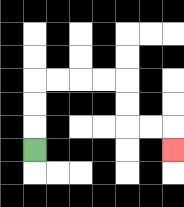{'start': '[1, 6]', 'end': '[7, 6]', 'path_directions': 'U,U,U,R,R,R,R,D,D,R,R,D', 'path_coordinates': '[[1, 6], [1, 5], [1, 4], [1, 3], [2, 3], [3, 3], [4, 3], [5, 3], [5, 4], [5, 5], [6, 5], [7, 5], [7, 6]]'}